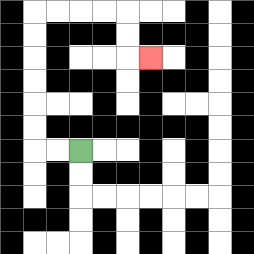{'start': '[3, 6]', 'end': '[6, 2]', 'path_directions': 'L,L,U,U,U,U,U,U,R,R,R,R,D,D,R', 'path_coordinates': '[[3, 6], [2, 6], [1, 6], [1, 5], [1, 4], [1, 3], [1, 2], [1, 1], [1, 0], [2, 0], [3, 0], [4, 0], [5, 0], [5, 1], [5, 2], [6, 2]]'}